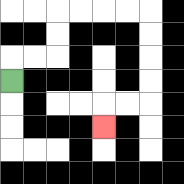{'start': '[0, 3]', 'end': '[4, 5]', 'path_directions': 'U,R,R,U,U,R,R,R,R,D,D,D,D,L,L,D', 'path_coordinates': '[[0, 3], [0, 2], [1, 2], [2, 2], [2, 1], [2, 0], [3, 0], [4, 0], [5, 0], [6, 0], [6, 1], [6, 2], [6, 3], [6, 4], [5, 4], [4, 4], [4, 5]]'}